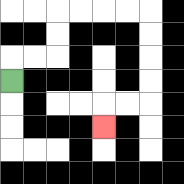{'start': '[0, 3]', 'end': '[4, 5]', 'path_directions': 'U,R,R,U,U,R,R,R,R,D,D,D,D,L,L,D', 'path_coordinates': '[[0, 3], [0, 2], [1, 2], [2, 2], [2, 1], [2, 0], [3, 0], [4, 0], [5, 0], [6, 0], [6, 1], [6, 2], [6, 3], [6, 4], [5, 4], [4, 4], [4, 5]]'}